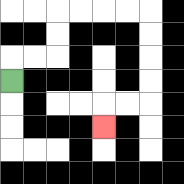{'start': '[0, 3]', 'end': '[4, 5]', 'path_directions': 'U,R,R,U,U,R,R,R,R,D,D,D,D,L,L,D', 'path_coordinates': '[[0, 3], [0, 2], [1, 2], [2, 2], [2, 1], [2, 0], [3, 0], [4, 0], [5, 0], [6, 0], [6, 1], [6, 2], [6, 3], [6, 4], [5, 4], [4, 4], [4, 5]]'}